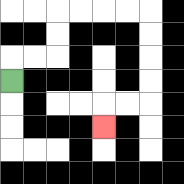{'start': '[0, 3]', 'end': '[4, 5]', 'path_directions': 'U,R,R,U,U,R,R,R,R,D,D,D,D,L,L,D', 'path_coordinates': '[[0, 3], [0, 2], [1, 2], [2, 2], [2, 1], [2, 0], [3, 0], [4, 0], [5, 0], [6, 0], [6, 1], [6, 2], [6, 3], [6, 4], [5, 4], [4, 4], [4, 5]]'}